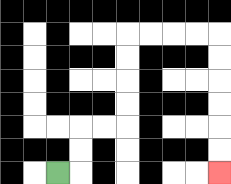{'start': '[2, 7]', 'end': '[9, 7]', 'path_directions': 'R,U,U,R,R,U,U,U,U,R,R,R,R,D,D,D,D,D,D', 'path_coordinates': '[[2, 7], [3, 7], [3, 6], [3, 5], [4, 5], [5, 5], [5, 4], [5, 3], [5, 2], [5, 1], [6, 1], [7, 1], [8, 1], [9, 1], [9, 2], [9, 3], [9, 4], [9, 5], [9, 6], [9, 7]]'}